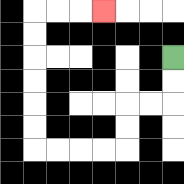{'start': '[7, 2]', 'end': '[4, 0]', 'path_directions': 'D,D,L,L,D,D,L,L,L,L,U,U,U,U,U,U,R,R,R', 'path_coordinates': '[[7, 2], [7, 3], [7, 4], [6, 4], [5, 4], [5, 5], [5, 6], [4, 6], [3, 6], [2, 6], [1, 6], [1, 5], [1, 4], [1, 3], [1, 2], [1, 1], [1, 0], [2, 0], [3, 0], [4, 0]]'}